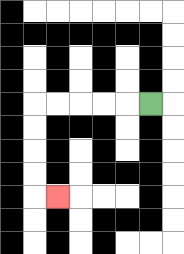{'start': '[6, 4]', 'end': '[2, 8]', 'path_directions': 'L,L,L,L,L,D,D,D,D,R', 'path_coordinates': '[[6, 4], [5, 4], [4, 4], [3, 4], [2, 4], [1, 4], [1, 5], [1, 6], [1, 7], [1, 8], [2, 8]]'}